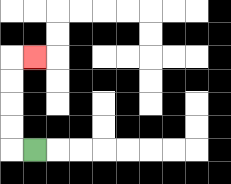{'start': '[1, 6]', 'end': '[1, 2]', 'path_directions': 'L,U,U,U,U,R', 'path_coordinates': '[[1, 6], [0, 6], [0, 5], [0, 4], [0, 3], [0, 2], [1, 2]]'}